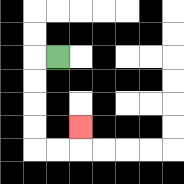{'start': '[2, 2]', 'end': '[3, 5]', 'path_directions': 'L,D,D,D,D,R,R,U', 'path_coordinates': '[[2, 2], [1, 2], [1, 3], [1, 4], [1, 5], [1, 6], [2, 6], [3, 6], [3, 5]]'}